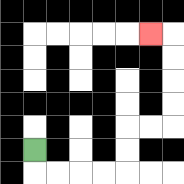{'start': '[1, 6]', 'end': '[6, 1]', 'path_directions': 'D,R,R,R,R,U,U,R,R,U,U,U,U,L', 'path_coordinates': '[[1, 6], [1, 7], [2, 7], [3, 7], [4, 7], [5, 7], [5, 6], [5, 5], [6, 5], [7, 5], [7, 4], [7, 3], [7, 2], [7, 1], [6, 1]]'}